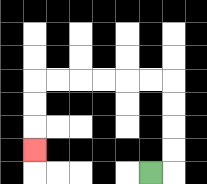{'start': '[6, 7]', 'end': '[1, 6]', 'path_directions': 'R,U,U,U,U,L,L,L,L,L,L,D,D,D', 'path_coordinates': '[[6, 7], [7, 7], [7, 6], [7, 5], [7, 4], [7, 3], [6, 3], [5, 3], [4, 3], [3, 3], [2, 3], [1, 3], [1, 4], [1, 5], [1, 6]]'}